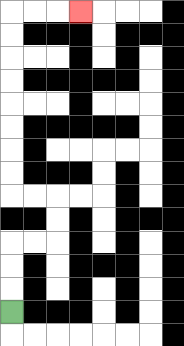{'start': '[0, 13]', 'end': '[3, 0]', 'path_directions': 'U,U,U,R,R,U,U,L,L,U,U,U,U,U,U,U,U,R,R,R', 'path_coordinates': '[[0, 13], [0, 12], [0, 11], [0, 10], [1, 10], [2, 10], [2, 9], [2, 8], [1, 8], [0, 8], [0, 7], [0, 6], [0, 5], [0, 4], [0, 3], [0, 2], [0, 1], [0, 0], [1, 0], [2, 0], [3, 0]]'}